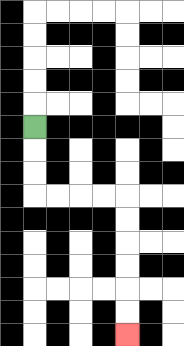{'start': '[1, 5]', 'end': '[5, 14]', 'path_directions': 'D,D,D,R,R,R,R,D,D,D,D,D,D', 'path_coordinates': '[[1, 5], [1, 6], [1, 7], [1, 8], [2, 8], [3, 8], [4, 8], [5, 8], [5, 9], [5, 10], [5, 11], [5, 12], [5, 13], [5, 14]]'}